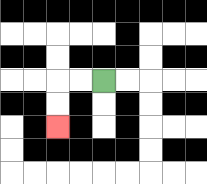{'start': '[4, 3]', 'end': '[2, 5]', 'path_directions': 'L,L,D,D', 'path_coordinates': '[[4, 3], [3, 3], [2, 3], [2, 4], [2, 5]]'}